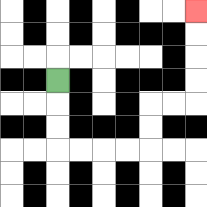{'start': '[2, 3]', 'end': '[8, 0]', 'path_directions': 'D,D,D,R,R,R,R,U,U,R,R,U,U,U,U', 'path_coordinates': '[[2, 3], [2, 4], [2, 5], [2, 6], [3, 6], [4, 6], [5, 6], [6, 6], [6, 5], [6, 4], [7, 4], [8, 4], [8, 3], [8, 2], [8, 1], [8, 0]]'}